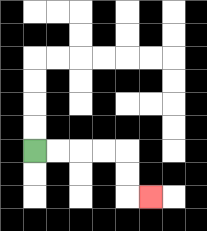{'start': '[1, 6]', 'end': '[6, 8]', 'path_directions': 'R,R,R,R,D,D,R', 'path_coordinates': '[[1, 6], [2, 6], [3, 6], [4, 6], [5, 6], [5, 7], [5, 8], [6, 8]]'}